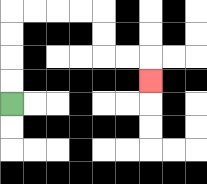{'start': '[0, 4]', 'end': '[6, 3]', 'path_directions': 'U,U,U,U,R,R,R,R,D,D,R,R,D', 'path_coordinates': '[[0, 4], [0, 3], [0, 2], [0, 1], [0, 0], [1, 0], [2, 0], [3, 0], [4, 0], [4, 1], [4, 2], [5, 2], [6, 2], [6, 3]]'}